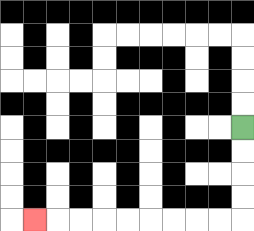{'start': '[10, 5]', 'end': '[1, 9]', 'path_directions': 'D,D,D,D,L,L,L,L,L,L,L,L,L', 'path_coordinates': '[[10, 5], [10, 6], [10, 7], [10, 8], [10, 9], [9, 9], [8, 9], [7, 9], [6, 9], [5, 9], [4, 9], [3, 9], [2, 9], [1, 9]]'}